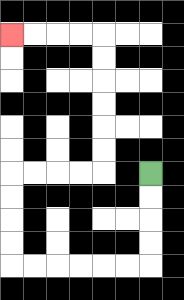{'start': '[6, 7]', 'end': '[0, 1]', 'path_directions': 'D,D,D,D,L,L,L,L,L,L,U,U,U,U,R,R,R,R,U,U,U,U,U,U,L,L,L,L', 'path_coordinates': '[[6, 7], [6, 8], [6, 9], [6, 10], [6, 11], [5, 11], [4, 11], [3, 11], [2, 11], [1, 11], [0, 11], [0, 10], [0, 9], [0, 8], [0, 7], [1, 7], [2, 7], [3, 7], [4, 7], [4, 6], [4, 5], [4, 4], [4, 3], [4, 2], [4, 1], [3, 1], [2, 1], [1, 1], [0, 1]]'}